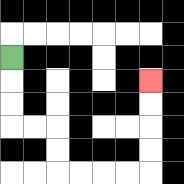{'start': '[0, 2]', 'end': '[6, 3]', 'path_directions': 'D,D,D,R,R,D,D,R,R,R,R,U,U,U,U', 'path_coordinates': '[[0, 2], [0, 3], [0, 4], [0, 5], [1, 5], [2, 5], [2, 6], [2, 7], [3, 7], [4, 7], [5, 7], [6, 7], [6, 6], [6, 5], [6, 4], [6, 3]]'}